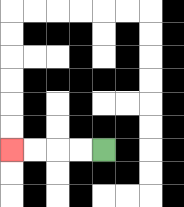{'start': '[4, 6]', 'end': '[0, 6]', 'path_directions': 'L,L,L,L', 'path_coordinates': '[[4, 6], [3, 6], [2, 6], [1, 6], [0, 6]]'}